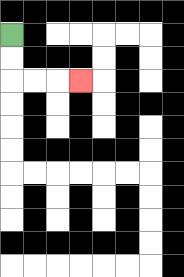{'start': '[0, 1]', 'end': '[3, 3]', 'path_directions': 'D,D,R,R,R', 'path_coordinates': '[[0, 1], [0, 2], [0, 3], [1, 3], [2, 3], [3, 3]]'}